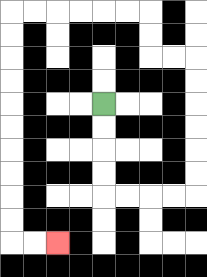{'start': '[4, 4]', 'end': '[2, 10]', 'path_directions': 'D,D,D,D,R,R,R,R,U,U,U,U,U,U,L,L,U,U,L,L,L,L,L,L,D,D,D,D,D,D,D,D,D,D,R,R', 'path_coordinates': '[[4, 4], [4, 5], [4, 6], [4, 7], [4, 8], [5, 8], [6, 8], [7, 8], [8, 8], [8, 7], [8, 6], [8, 5], [8, 4], [8, 3], [8, 2], [7, 2], [6, 2], [6, 1], [6, 0], [5, 0], [4, 0], [3, 0], [2, 0], [1, 0], [0, 0], [0, 1], [0, 2], [0, 3], [0, 4], [0, 5], [0, 6], [0, 7], [0, 8], [0, 9], [0, 10], [1, 10], [2, 10]]'}